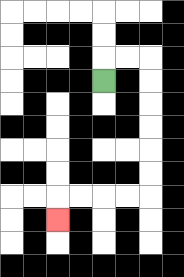{'start': '[4, 3]', 'end': '[2, 9]', 'path_directions': 'U,R,R,D,D,D,D,D,D,L,L,L,L,D', 'path_coordinates': '[[4, 3], [4, 2], [5, 2], [6, 2], [6, 3], [6, 4], [6, 5], [6, 6], [6, 7], [6, 8], [5, 8], [4, 8], [3, 8], [2, 8], [2, 9]]'}